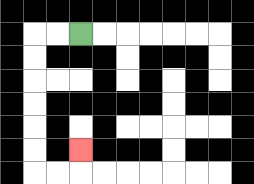{'start': '[3, 1]', 'end': '[3, 6]', 'path_directions': 'L,L,D,D,D,D,D,D,R,R,U', 'path_coordinates': '[[3, 1], [2, 1], [1, 1], [1, 2], [1, 3], [1, 4], [1, 5], [1, 6], [1, 7], [2, 7], [3, 7], [3, 6]]'}